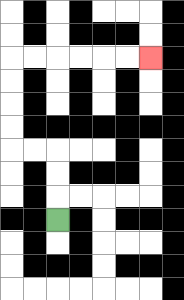{'start': '[2, 9]', 'end': '[6, 2]', 'path_directions': 'U,U,U,L,L,U,U,U,U,R,R,R,R,R,R', 'path_coordinates': '[[2, 9], [2, 8], [2, 7], [2, 6], [1, 6], [0, 6], [0, 5], [0, 4], [0, 3], [0, 2], [1, 2], [2, 2], [3, 2], [4, 2], [5, 2], [6, 2]]'}